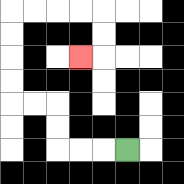{'start': '[5, 6]', 'end': '[3, 2]', 'path_directions': 'L,L,L,U,U,L,L,U,U,U,U,R,R,R,R,D,D,L', 'path_coordinates': '[[5, 6], [4, 6], [3, 6], [2, 6], [2, 5], [2, 4], [1, 4], [0, 4], [0, 3], [0, 2], [0, 1], [0, 0], [1, 0], [2, 0], [3, 0], [4, 0], [4, 1], [4, 2], [3, 2]]'}